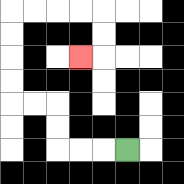{'start': '[5, 6]', 'end': '[3, 2]', 'path_directions': 'L,L,L,U,U,L,L,U,U,U,U,R,R,R,R,D,D,L', 'path_coordinates': '[[5, 6], [4, 6], [3, 6], [2, 6], [2, 5], [2, 4], [1, 4], [0, 4], [0, 3], [0, 2], [0, 1], [0, 0], [1, 0], [2, 0], [3, 0], [4, 0], [4, 1], [4, 2], [3, 2]]'}